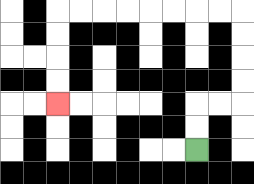{'start': '[8, 6]', 'end': '[2, 4]', 'path_directions': 'U,U,R,R,U,U,U,U,L,L,L,L,L,L,L,L,D,D,D,D', 'path_coordinates': '[[8, 6], [8, 5], [8, 4], [9, 4], [10, 4], [10, 3], [10, 2], [10, 1], [10, 0], [9, 0], [8, 0], [7, 0], [6, 0], [5, 0], [4, 0], [3, 0], [2, 0], [2, 1], [2, 2], [2, 3], [2, 4]]'}